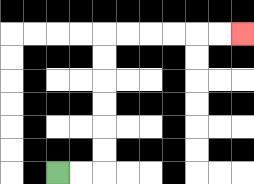{'start': '[2, 7]', 'end': '[10, 1]', 'path_directions': 'R,R,U,U,U,U,U,U,R,R,R,R,R,R', 'path_coordinates': '[[2, 7], [3, 7], [4, 7], [4, 6], [4, 5], [4, 4], [4, 3], [4, 2], [4, 1], [5, 1], [6, 1], [7, 1], [8, 1], [9, 1], [10, 1]]'}